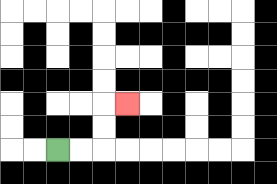{'start': '[2, 6]', 'end': '[5, 4]', 'path_directions': 'R,R,U,U,R', 'path_coordinates': '[[2, 6], [3, 6], [4, 6], [4, 5], [4, 4], [5, 4]]'}